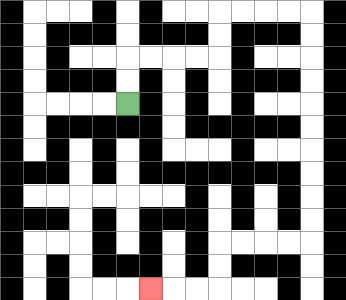{'start': '[5, 4]', 'end': '[6, 12]', 'path_directions': 'U,U,R,R,R,R,U,U,R,R,R,R,D,D,D,D,D,D,D,D,D,D,L,L,L,L,D,D,L,L,L', 'path_coordinates': '[[5, 4], [5, 3], [5, 2], [6, 2], [7, 2], [8, 2], [9, 2], [9, 1], [9, 0], [10, 0], [11, 0], [12, 0], [13, 0], [13, 1], [13, 2], [13, 3], [13, 4], [13, 5], [13, 6], [13, 7], [13, 8], [13, 9], [13, 10], [12, 10], [11, 10], [10, 10], [9, 10], [9, 11], [9, 12], [8, 12], [7, 12], [6, 12]]'}